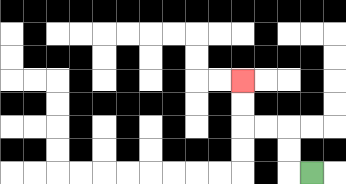{'start': '[13, 7]', 'end': '[10, 3]', 'path_directions': 'L,U,U,L,L,U,U', 'path_coordinates': '[[13, 7], [12, 7], [12, 6], [12, 5], [11, 5], [10, 5], [10, 4], [10, 3]]'}